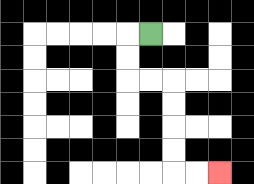{'start': '[6, 1]', 'end': '[9, 7]', 'path_directions': 'L,D,D,R,R,D,D,D,D,R,R', 'path_coordinates': '[[6, 1], [5, 1], [5, 2], [5, 3], [6, 3], [7, 3], [7, 4], [7, 5], [7, 6], [7, 7], [8, 7], [9, 7]]'}